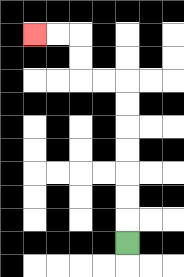{'start': '[5, 10]', 'end': '[1, 1]', 'path_directions': 'U,U,U,U,U,U,U,L,L,U,U,L,L', 'path_coordinates': '[[5, 10], [5, 9], [5, 8], [5, 7], [5, 6], [5, 5], [5, 4], [5, 3], [4, 3], [3, 3], [3, 2], [3, 1], [2, 1], [1, 1]]'}